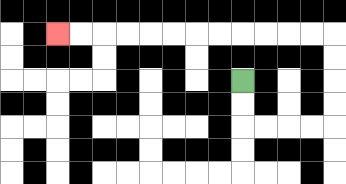{'start': '[10, 3]', 'end': '[2, 1]', 'path_directions': 'D,D,R,R,R,R,U,U,U,U,L,L,L,L,L,L,L,L,L,L,L,L', 'path_coordinates': '[[10, 3], [10, 4], [10, 5], [11, 5], [12, 5], [13, 5], [14, 5], [14, 4], [14, 3], [14, 2], [14, 1], [13, 1], [12, 1], [11, 1], [10, 1], [9, 1], [8, 1], [7, 1], [6, 1], [5, 1], [4, 1], [3, 1], [2, 1]]'}